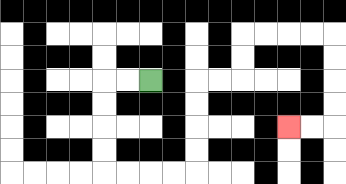{'start': '[6, 3]', 'end': '[12, 5]', 'path_directions': 'L,L,D,D,D,D,R,R,R,R,U,U,U,U,R,R,U,U,R,R,R,R,D,D,D,D,L,L', 'path_coordinates': '[[6, 3], [5, 3], [4, 3], [4, 4], [4, 5], [4, 6], [4, 7], [5, 7], [6, 7], [7, 7], [8, 7], [8, 6], [8, 5], [8, 4], [8, 3], [9, 3], [10, 3], [10, 2], [10, 1], [11, 1], [12, 1], [13, 1], [14, 1], [14, 2], [14, 3], [14, 4], [14, 5], [13, 5], [12, 5]]'}